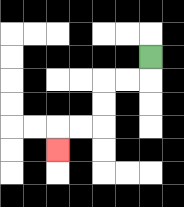{'start': '[6, 2]', 'end': '[2, 6]', 'path_directions': 'D,L,L,D,D,L,L,D', 'path_coordinates': '[[6, 2], [6, 3], [5, 3], [4, 3], [4, 4], [4, 5], [3, 5], [2, 5], [2, 6]]'}